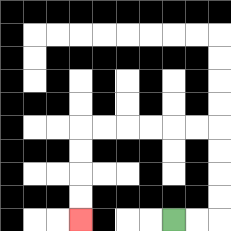{'start': '[7, 9]', 'end': '[3, 9]', 'path_directions': 'R,R,U,U,U,U,L,L,L,L,L,L,D,D,D,D', 'path_coordinates': '[[7, 9], [8, 9], [9, 9], [9, 8], [9, 7], [9, 6], [9, 5], [8, 5], [7, 5], [6, 5], [5, 5], [4, 5], [3, 5], [3, 6], [3, 7], [3, 8], [3, 9]]'}